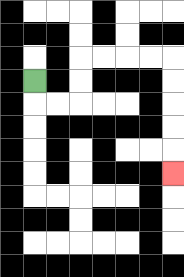{'start': '[1, 3]', 'end': '[7, 7]', 'path_directions': 'D,R,R,U,U,R,R,R,R,D,D,D,D,D', 'path_coordinates': '[[1, 3], [1, 4], [2, 4], [3, 4], [3, 3], [3, 2], [4, 2], [5, 2], [6, 2], [7, 2], [7, 3], [7, 4], [7, 5], [7, 6], [7, 7]]'}